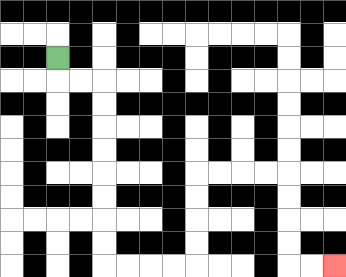{'start': '[2, 2]', 'end': '[14, 11]', 'path_directions': 'D,R,R,D,D,D,D,D,D,D,D,R,R,R,R,U,U,U,U,R,R,R,R,D,D,D,D,R,R', 'path_coordinates': '[[2, 2], [2, 3], [3, 3], [4, 3], [4, 4], [4, 5], [4, 6], [4, 7], [4, 8], [4, 9], [4, 10], [4, 11], [5, 11], [6, 11], [7, 11], [8, 11], [8, 10], [8, 9], [8, 8], [8, 7], [9, 7], [10, 7], [11, 7], [12, 7], [12, 8], [12, 9], [12, 10], [12, 11], [13, 11], [14, 11]]'}